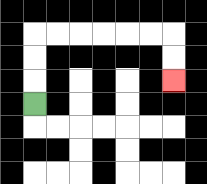{'start': '[1, 4]', 'end': '[7, 3]', 'path_directions': 'U,U,U,R,R,R,R,R,R,D,D', 'path_coordinates': '[[1, 4], [1, 3], [1, 2], [1, 1], [2, 1], [3, 1], [4, 1], [5, 1], [6, 1], [7, 1], [7, 2], [7, 3]]'}